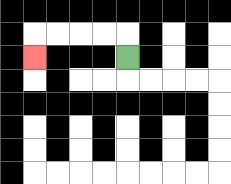{'start': '[5, 2]', 'end': '[1, 2]', 'path_directions': 'U,L,L,L,L,D', 'path_coordinates': '[[5, 2], [5, 1], [4, 1], [3, 1], [2, 1], [1, 1], [1, 2]]'}